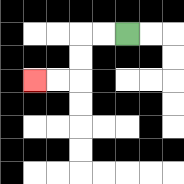{'start': '[5, 1]', 'end': '[1, 3]', 'path_directions': 'L,L,D,D,L,L', 'path_coordinates': '[[5, 1], [4, 1], [3, 1], [3, 2], [3, 3], [2, 3], [1, 3]]'}